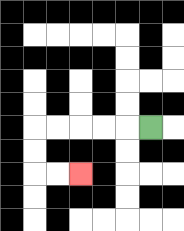{'start': '[6, 5]', 'end': '[3, 7]', 'path_directions': 'L,L,L,L,L,D,D,R,R', 'path_coordinates': '[[6, 5], [5, 5], [4, 5], [3, 5], [2, 5], [1, 5], [1, 6], [1, 7], [2, 7], [3, 7]]'}